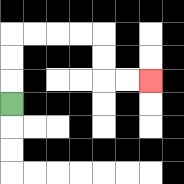{'start': '[0, 4]', 'end': '[6, 3]', 'path_directions': 'U,U,U,R,R,R,R,D,D,R,R', 'path_coordinates': '[[0, 4], [0, 3], [0, 2], [0, 1], [1, 1], [2, 1], [3, 1], [4, 1], [4, 2], [4, 3], [5, 3], [6, 3]]'}